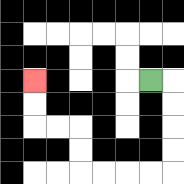{'start': '[6, 3]', 'end': '[1, 3]', 'path_directions': 'R,D,D,D,D,L,L,L,L,U,U,L,L,U,U', 'path_coordinates': '[[6, 3], [7, 3], [7, 4], [7, 5], [7, 6], [7, 7], [6, 7], [5, 7], [4, 7], [3, 7], [3, 6], [3, 5], [2, 5], [1, 5], [1, 4], [1, 3]]'}